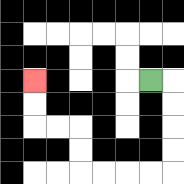{'start': '[6, 3]', 'end': '[1, 3]', 'path_directions': 'R,D,D,D,D,L,L,L,L,U,U,L,L,U,U', 'path_coordinates': '[[6, 3], [7, 3], [7, 4], [7, 5], [7, 6], [7, 7], [6, 7], [5, 7], [4, 7], [3, 7], [3, 6], [3, 5], [2, 5], [1, 5], [1, 4], [1, 3]]'}